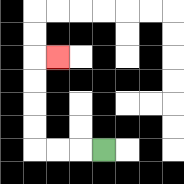{'start': '[4, 6]', 'end': '[2, 2]', 'path_directions': 'L,L,L,U,U,U,U,R', 'path_coordinates': '[[4, 6], [3, 6], [2, 6], [1, 6], [1, 5], [1, 4], [1, 3], [1, 2], [2, 2]]'}